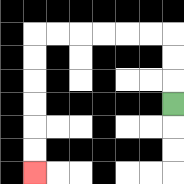{'start': '[7, 4]', 'end': '[1, 7]', 'path_directions': 'U,U,U,L,L,L,L,L,L,D,D,D,D,D,D', 'path_coordinates': '[[7, 4], [7, 3], [7, 2], [7, 1], [6, 1], [5, 1], [4, 1], [3, 1], [2, 1], [1, 1], [1, 2], [1, 3], [1, 4], [1, 5], [1, 6], [1, 7]]'}